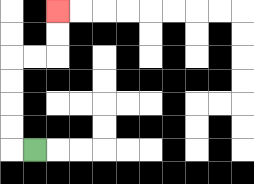{'start': '[1, 6]', 'end': '[2, 0]', 'path_directions': 'L,U,U,U,U,R,R,U,U', 'path_coordinates': '[[1, 6], [0, 6], [0, 5], [0, 4], [0, 3], [0, 2], [1, 2], [2, 2], [2, 1], [2, 0]]'}